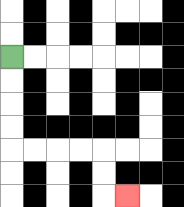{'start': '[0, 2]', 'end': '[5, 8]', 'path_directions': 'D,D,D,D,R,R,R,R,D,D,R', 'path_coordinates': '[[0, 2], [0, 3], [0, 4], [0, 5], [0, 6], [1, 6], [2, 6], [3, 6], [4, 6], [4, 7], [4, 8], [5, 8]]'}